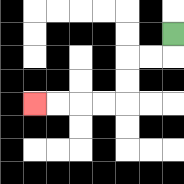{'start': '[7, 1]', 'end': '[1, 4]', 'path_directions': 'D,L,L,D,D,L,L,L,L', 'path_coordinates': '[[7, 1], [7, 2], [6, 2], [5, 2], [5, 3], [5, 4], [4, 4], [3, 4], [2, 4], [1, 4]]'}